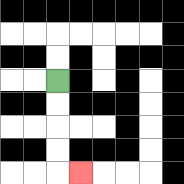{'start': '[2, 3]', 'end': '[3, 7]', 'path_directions': 'D,D,D,D,R', 'path_coordinates': '[[2, 3], [2, 4], [2, 5], [2, 6], [2, 7], [3, 7]]'}